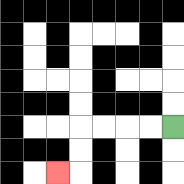{'start': '[7, 5]', 'end': '[2, 7]', 'path_directions': 'L,L,L,L,D,D,L', 'path_coordinates': '[[7, 5], [6, 5], [5, 5], [4, 5], [3, 5], [3, 6], [3, 7], [2, 7]]'}